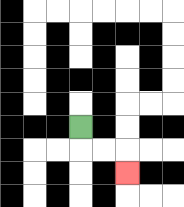{'start': '[3, 5]', 'end': '[5, 7]', 'path_directions': 'D,R,R,D', 'path_coordinates': '[[3, 5], [3, 6], [4, 6], [5, 6], [5, 7]]'}